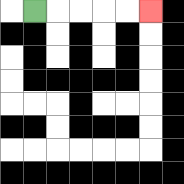{'start': '[1, 0]', 'end': '[6, 0]', 'path_directions': 'R,R,R,R,R', 'path_coordinates': '[[1, 0], [2, 0], [3, 0], [4, 0], [5, 0], [6, 0]]'}